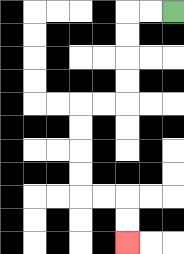{'start': '[7, 0]', 'end': '[5, 10]', 'path_directions': 'L,L,D,D,D,D,L,L,D,D,D,D,R,R,D,D', 'path_coordinates': '[[7, 0], [6, 0], [5, 0], [5, 1], [5, 2], [5, 3], [5, 4], [4, 4], [3, 4], [3, 5], [3, 6], [3, 7], [3, 8], [4, 8], [5, 8], [5, 9], [5, 10]]'}